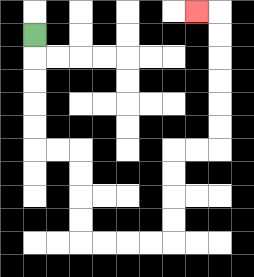{'start': '[1, 1]', 'end': '[8, 0]', 'path_directions': 'D,D,D,D,D,R,R,D,D,D,D,R,R,R,R,U,U,U,U,R,R,U,U,U,U,U,U,L', 'path_coordinates': '[[1, 1], [1, 2], [1, 3], [1, 4], [1, 5], [1, 6], [2, 6], [3, 6], [3, 7], [3, 8], [3, 9], [3, 10], [4, 10], [5, 10], [6, 10], [7, 10], [7, 9], [7, 8], [7, 7], [7, 6], [8, 6], [9, 6], [9, 5], [9, 4], [9, 3], [9, 2], [9, 1], [9, 0], [8, 0]]'}